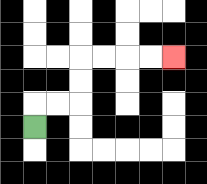{'start': '[1, 5]', 'end': '[7, 2]', 'path_directions': 'U,R,R,U,U,R,R,R,R', 'path_coordinates': '[[1, 5], [1, 4], [2, 4], [3, 4], [3, 3], [3, 2], [4, 2], [5, 2], [6, 2], [7, 2]]'}